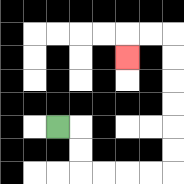{'start': '[2, 5]', 'end': '[5, 2]', 'path_directions': 'R,D,D,R,R,R,R,U,U,U,U,U,U,L,L,D', 'path_coordinates': '[[2, 5], [3, 5], [3, 6], [3, 7], [4, 7], [5, 7], [6, 7], [7, 7], [7, 6], [7, 5], [7, 4], [7, 3], [7, 2], [7, 1], [6, 1], [5, 1], [5, 2]]'}